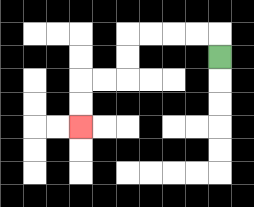{'start': '[9, 2]', 'end': '[3, 5]', 'path_directions': 'U,L,L,L,L,D,D,L,L,D,D', 'path_coordinates': '[[9, 2], [9, 1], [8, 1], [7, 1], [6, 1], [5, 1], [5, 2], [5, 3], [4, 3], [3, 3], [3, 4], [3, 5]]'}